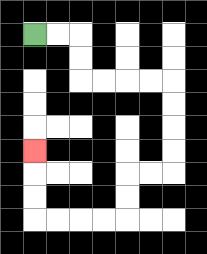{'start': '[1, 1]', 'end': '[1, 6]', 'path_directions': 'R,R,D,D,R,R,R,R,D,D,D,D,L,L,D,D,L,L,L,L,U,U,U', 'path_coordinates': '[[1, 1], [2, 1], [3, 1], [3, 2], [3, 3], [4, 3], [5, 3], [6, 3], [7, 3], [7, 4], [7, 5], [7, 6], [7, 7], [6, 7], [5, 7], [5, 8], [5, 9], [4, 9], [3, 9], [2, 9], [1, 9], [1, 8], [1, 7], [1, 6]]'}